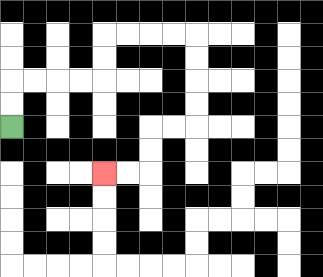{'start': '[0, 5]', 'end': '[4, 7]', 'path_directions': 'U,U,R,R,R,R,U,U,R,R,R,R,D,D,D,D,L,L,D,D,L,L', 'path_coordinates': '[[0, 5], [0, 4], [0, 3], [1, 3], [2, 3], [3, 3], [4, 3], [4, 2], [4, 1], [5, 1], [6, 1], [7, 1], [8, 1], [8, 2], [8, 3], [8, 4], [8, 5], [7, 5], [6, 5], [6, 6], [6, 7], [5, 7], [4, 7]]'}